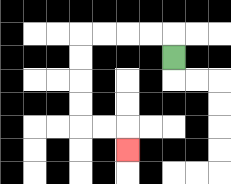{'start': '[7, 2]', 'end': '[5, 6]', 'path_directions': 'U,L,L,L,L,D,D,D,D,R,R,D', 'path_coordinates': '[[7, 2], [7, 1], [6, 1], [5, 1], [4, 1], [3, 1], [3, 2], [3, 3], [3, 4], [3, 5], [4, 5], [5, 5], [5, 6]]'}